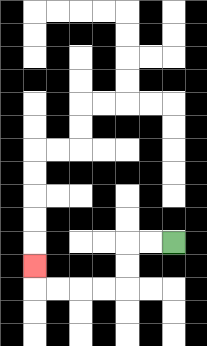{'start': '[7, 10]', 'end': '[1, 11]', 'path_directions': 'L,L,D,D,L,L,L,L,U', 'path_coordinates': '[[7, 10], [6, 10], [5, 10], [5, 11], [5, 12], [4, 12], [3, 12], [2, 12], [1, 12], [1, 11]]'}